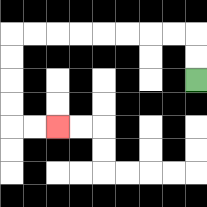{'start': '[8, 3]', 'end': '[2, 5]', 'path_directions': 'U,U,L,L,L,L,L,L,L,L,D,D,D,D,R,R', 'path_coordinates': '[[8, 3], [8, 2], [8, 1], [7, 1], [6, 1], [5, 1], [4, 1], [3, 1], [2, 1], [1, 1], [0, 1], [0, 2], [0, 3], [0, 4], [0, 5], [1, 5], [2, 5]]'}